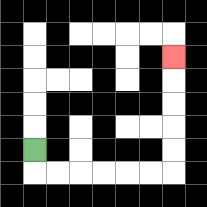{'start': '[1, 6]', 'end': '[7, 2]', 'path_directions': 'D,R,R,R,R,R,R,U,U,U,U,U', 'path_coordinates': '[[1, 6], [1, 7], [2, 7], [3, 7], [4, 7], [5, 7], [6, 7], [7, 7], [7, 6], [7, 5], [7, 4], [7, 3], [7, 2]]'}